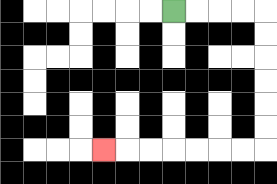{'start': '[7, 0]', 'end': '[4, 6]', 'path_directions': 'R,R,R,R,D,D,D,D,D,D,L,L,L,L,L,L,L', 'path_coordinates': '[[7, 0], [8, 0], [9, 0], [10, 0], [11, 0], [11, 1], [11, 2], [11, 3], [11, 4], [11, 5], [11, 6], [10, 6], [9, 6], [8, 6], [7, 6], [6, 6], [5, 6], [4, 6]]'}